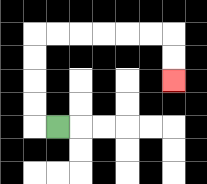{'start': '[2, 5]', 'end': '[7, 3]', 'path_directions': 'L,U,U,U,U,R,R,R,R,R,R,D,D', 'path_coordinates': '[[2, 5], [1, 5], [1, 4], [1, 3], [1, 2], [1, 1], [2, 1], [3, 1], [4, 1], [5, 1], [6, 1], [7, 1], [7, 2], [7, 3]]'}